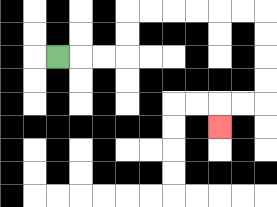{'start': '[2, 2]', 'end': '[9, 5]', 'path_directions': 'R,R,R,U,U,R,R,R,R,R,R,D,D,D,D,L,L,D', 'path_coordinates': '[[2, 2], [3, 2], [4, 2], [5, 2], [5, 1], [5, 0], [6, 0], [7, 0], [8, 0], [9, 0], [10, 0], [11, 0], [11, 1], [11, 2], [11, 3], [11, 4], [10, 4], [9, 4], [9, 5]]'}